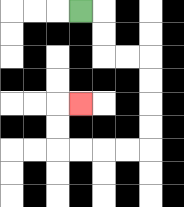{'start': '[3, 0]', 'end': '[3, 4]', 'path_directions': 'R,D,D,R,R,D,D,D,D,L,L,L,L,U,U,R', 'path_coordinates': '[[3, 0], [4, 0], [4, 1], [4, 2], [5, 2], [6, 2], [6, 3], [6, 4], [6, 5], [6, 6], [5, 6], [4, 6], [3, 6], [2, 6], [2, 5], [2, 4], [3, 4]]'}